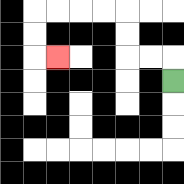{'start': '[7, 3]', 'end': '[2, 2]', 'path_directions': 'U,L,L,U,U,L,L,L,L,D,D,R', 'path_coordinates': '[[7, 3], [7, 2], [6, 2], [5, 2], [5, 1], [5, 0], [4, 0], [3, 0], [2, 0], [1, 0], [1, 1], [1, 2], [2, 2]]'}